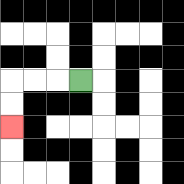{'start': '[3, 3]', 'end': '[0, 5]', 'path_directions': 'L,L,L,D,D', 'path_coordinates': '[[3, 3], [2, 3], [1, 3], [0, 3], [0, 4], [0, 5]]'}